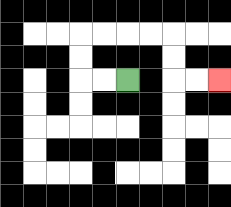{'start': '[5, 3]', 'end': '[9, 3]', 'path_directions': 'L,L,U,U,R,R,R,R,D,D,R,R', 'path_coordinates': '[[5, 3], [4, 3], [3, 3], [3, 2], [3, 1], [4, 1], [5, 1], [6, 1], [7, 1], [7, 2], [7, 3], [8, 3], [9, 3]]'}